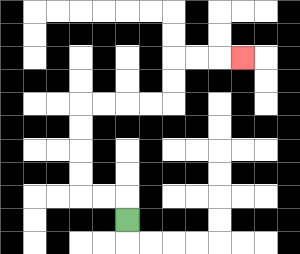{'start': '[5, 9]', 'end': '[10, 2]', 'path_directions': 'U,L,L,U,U,U,U,R,R,R,R,U,U,R,R,R', 'path_coordinates': '[[5, 9], [5, 8], [4, 8], [3, 8], [3, 7], [3, 6], [3, 5], [3, 4], [4, 4], [5, 4], [6, 4], [7, 4], [7, 3], [7, 2], [8, 2], [9, 2], [10, 2]]'}